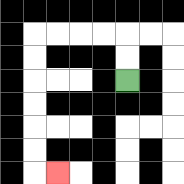{'start': '[5, 3]', 'end': '[2, 7]', 'path_directions': 'U,U,L,L,L,L,D,D,D,D,D,D,R', 'path_coordinates': '[[5, 3], [5, 2], [5, 1], [4, 1], [3, 1], [2, 1], [1, 1], [1, 2], [1, 3], [1, 4], [1, 5], [1, 6], [1, 7], [2, 7]]'}